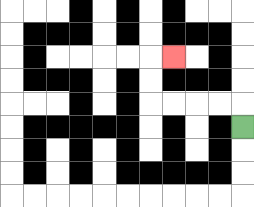{'start': '[10, 5]', 'end': '[7, 2]', 'path_directions': 'U,L,L,L,L,U,U,R', 'path_coordinates': '[[10, 5], [10, 4], [9, 4], [8, 4], [7, 4], [6, 4], [6, 3], [6, 2], [7, 2]]'}